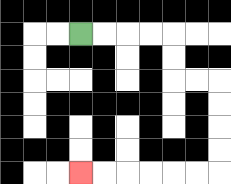{'start': '[3, 1]', 'end': '[3, 7]', 'path_directions': 'R,R,R,R,D,D,R,R,D,D,D,D,L,L,L,L,L,L', 'path_coordinates': '[[3, 1], [4, 1], [5, 1], [6, 1], [7, 1], [7, 2], [7, 3], [8, 3], [9, 3], [9, 4], [9, 5], [9, 6], [9, 7], [8, 7], [7, 7], [6, 7], [5, 7], [4, 7], [3, 7]]'}